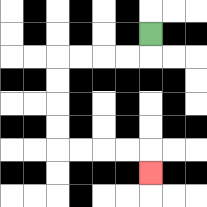{'start': '[6, 1]', 'end': '[6, 7]', 'path_directions': 'D,L,L,L,L,D,D,D,D,R,R,R,R,D', 'path_coordinates': '[[6, 1], [6, 2], [5, 2], [4, 2], [3, 2], [2, 2], [2, 3], [2, 4], [2, 5], [2, 6], [3, 6], [4, 6], [5, 6], [6, 6], [6, 7]]'}